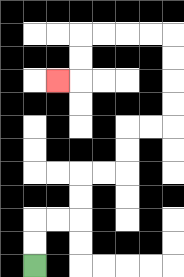{'start': '[1, 11]', 'end': '[2, 3]', 'path_directions': 'U,U,R,R,U,U,R,R,U,U,R,R,U,U,U,U,L,L,L,L,D,D,L', 'path_coordinates': '[[1, 11], [1, 10], [1, 9], [2, 9], [3, 9], [3, 8], [3, 7], [4, 7], [5, 7], [5, 6], [5, 5], [6, 5], [7, 5], [7, 4], [7, 3], [7, 2], [7, 1], [6, 1], [5, 1], [4, 1], [3, 1], [3, 2], [3, 3], [2, 3]]'}